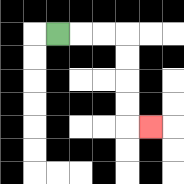{'start': '[2, 1]', 'end': '[6, 5]', 'path_directions': 'R,R,R,D,D,D,D,R', 'path_coordinates': '[[2, 1], [3, 1], [4, 1], [5, 1], [5, 2], [5, 3], [5, 4], [5, 5], [6, 5]]'}